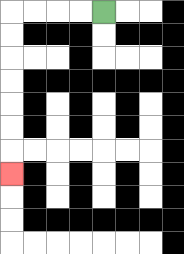{'start': '[4, 0]', 'end': '[0, 7]', 'path_directions': 'L,L,L,L,D,D,D,D,D,D,D', 'path_coordinates': '[[4, 0], [3, 0], [2, 0], [1, 0], [0, 0], [0, 1], [0, 2], [0, 3], [0, 4], [0, 5], [0, 6], [0, 7]]'}